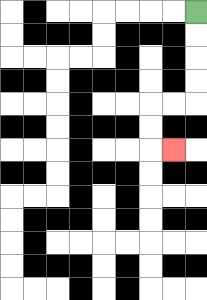{'start': '[8, 0]', 'end': '[7, 6]', 'path_directions': 'D,D,D,D,L,L,D,D,R', 'path_coordinates': '[[8, 0], [8, 1], [8, 2], [8, 3], [8, 4], [7, 4], [6, 4], [6, 5], [6, 6], [7, 6]]'}